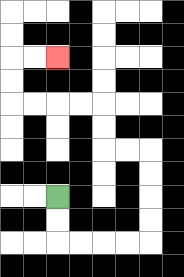{'start': '[2, 8]', 'end': '[2, 2]', 'path_directions': 'D,D,R,R,R,R,U,U,U,U,L,L,U,U,L,L,L,L,U,U,R,R', 'path_coordinates': '[[2, 8], [2, 9], [2, 10], [3, 10], [4, 10], [5, 10], [6, 10], [6, 9], [6, 8], [6, 7], [6, 6], [5, 6], [4, 6], [4, 5], [4, 4], [3, 4], [2, 4], [1, 4], [0, 4], [0, 3], [0, 2], [1, 2], [2, 2]]'}